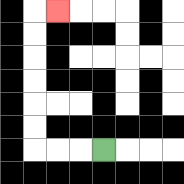{'start': '[4, 6]', 'end': '[2, 0]', 'path_directions': 'L,L,L,U,U,U,U,U,U,R', 'path_coordinates': '[[4, 6], [3, 6], [2, 6], [1, 6], [1, 5], [1, 4], [1, 3], [1, 2], [1, 1], [1, 0], [2, 0]]'}